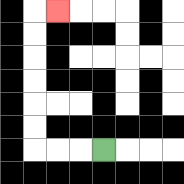{'start': '[4, 6]', 'end': '[2, 0]', 'path_directions': 'L,L,L,U,U,U,U,U,U,R', 'path_coordinates': '[[4, 6], [3, 6], [2, 6], [1, 6], [1, 5], [1, 4], [1, 3], [1, 2], [1, 1], [1, 0], [2, 0]]'}